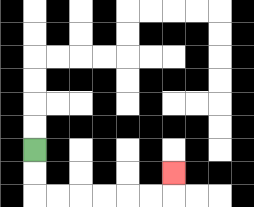{'start': '[1, 6]', 'end': '[7, 7]', 'path_directions': 'D,D,R,R,R,R,R,R,U', 'path_coordinates': '[[1, 6], [1, 7], [1, 8], [2, 8], [3, 8], [4, 8], [5, 8], [6, 8], [7, 8], [7, 7]]'}